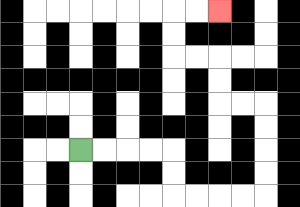{'start': '[3, 6]', 'end': '[9, 0]', 'path_directions': 'R,R,R,R,D,D,R,R,R,R,U,U,U,U,L,L,U,U,L,L,U,U,R,R', 'path_coordinates': '[[3, 6], [4, 6], [5, 6], [6, 6], [7, 6], [7, 7], [7, 8], [8, 8], [9, 8], [10, 8], [11, 8], [11, 7], [11, 6], [11, 5], [11, 4], [10, 4], [9, 4], [9, 3], [9, 2], [8, 2], [7, 2], [7, 1], [7, 0], [8, 0], [9, 0]]'}